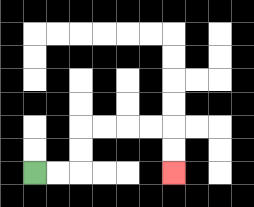{'start': '[1, 7]', 'end': '[7, 7]', 'path_directions': 'R,R,U,U,R,R,R,R,D,D', 'path_coordinates': '[[1, 7], [2, 7], [3, 7], [3, 6], [3, 5], [4, 5], [5, 5], [6, 5], [7, 5], [7, 6], [7, 7]]'}